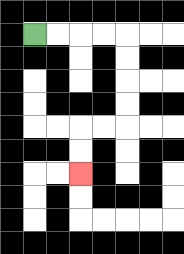{'start': '[1, 1]', 'end': '[3, 7]', 'path_directions': 'R,R,R,R,D,D,D,D,L,L,D,D', 'path_coordinates': '[[1, 1], [2, 1], [3, 1], [4, 1], [5, 1], [5, 2], [5, 3], [5, 4], [5, 5], [4, 5], [3, 5], [3, 6], [3, 7]]'}